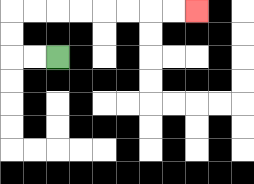{'start': '[2, 2]', 'end': '[8, 0]', 'path_directions': 'L,L,U,U,R,R,R,R,R,R,R,R', 'path_coordinates': '[[2, 2], [1, 2], [0, 2], [0, 1], [0, 0], [1, 0], [2, 0], [3, 0], [4, 0], [5, 0], [6, 0], [7, 0], [8, 0]]'}